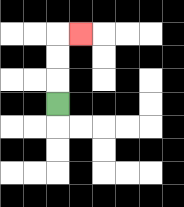{'start': '[2, 4]', 'end': '[3, 1]', 'path_directions': 'U,U,U,R', 'path_coordinates': '[[2, 4], [2, 3], [2, 2], [2, 1], [3, 1]]'}